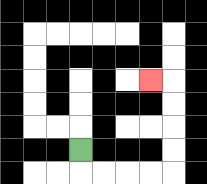{'start': '[3, 6]', 'end': '[6, 3]', 'path_directions': 'D,R,R,R,R,U,U,U,U,L', 'path_coordinates': '[[3, 6], [3, 7], [4, 7], [5, 7], [6, 7], [7, 7], [7, 6], [7, 5], [7, 4], [7, 3], [6, 3]]'}